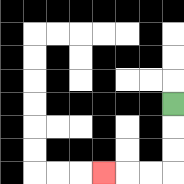{'start': '[7, 4]', 'end': '[4, 7]', 'path_directions': 'D,D,D,L,L,L', 'path_coordinates': '[[7, 4], [7, 5], [7, 6], [7, 7], [6, 7], [5, 7], [4, 7]]'}